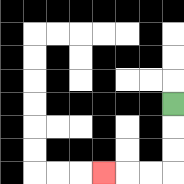{'start': '[7, 4]', 'end': '[4, 7]', 'path_directions': 'D,D,D,L,L,L', 'path_coordinates': '[[7, 4], [7, 5], [7, 6], [7, 7], [6, 7], [5, 7], [4, 7]]'}